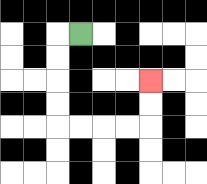{'start': '[3, 1]', 'end': '[6, 3]', 'path_directions': 'L,D,D,D,D,R,R,R,R,U,U', 'path_coordinates': '[[3, 1], [2, 1], [2, 2], [2, 3], [2, 4], [2, 5], [3, 5], [4, 5], [5, 5], [6, 5], [6, 4], [6, 3]]'}